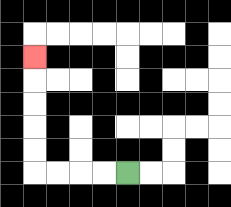{'start': '[5, 7]', 'end': '[1, 2]', 'path_directions': 'L,L,L,L,U,U,U,U,U', 'path_coordinates': '[[5, 7], [4, 7], [3, 7], [2, 7], [1, 7], [1, 6], [1, 5], [1, 4], [1, 3], [1, 2]]'}